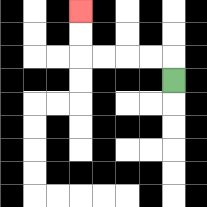{'start': '[7, 3]', 'end': '[3, 0]', 'path_directions': 'U,L,L,L,L,U,U', 'path_coordinates': '[[7, 3], [7, 2], [6, 2], [5, 2], [4, 2], [3, 2], [3, 1], [3, 0]]'}